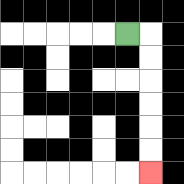{'start': '[5, 1]', 'end': '[6, 7]', 'path_directions': 'R,D,D,D,D,D,D', 'path_coordinates': '[[5, 1], [6, 1], [6, 2], [6, 3], [6, 4], [6, 5], [6, 6], [6, 7]]'}